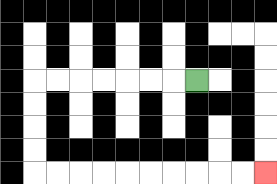{'start': '[8, 3]', 'end': '[11, 7]', 'path_directions': 'L,L,L,L,L,L,L,D,D,D,D,R,R,R,R,R,R,R,R,R,R', 'path_coordinates': '[[8, 3], [7, 3], [6, 3], [5, 3], [4, 3], [3, 3], [2, 3], [1, 3], [1, 4], [1, 5], [1, 6], [1, 7], [2, 7], [3, 7], [4, 7], [5, 7], [6, 7], [7, 7], [8, 7], [9, 7], [10, 7], [11, 7]]'}